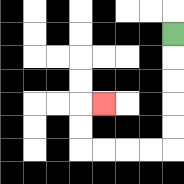{'start': '[7, 1]', 'end': '[4, 4]', 'path_directions': 'D,D,D,D,D,L,L,L,L,U,U,R', 'path_coordinates': '[[7, 1], [7, 2], [7, 3], [7, 4], [7, 5], [7, 6], [6, 6], [5, 6], [4, 6], [3, 6], [3, 5], [3, 4], [4, 4]]'}